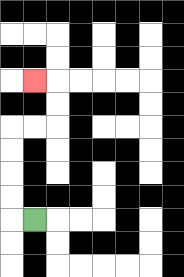{'start': '[1, 9]', 'end': '[1, 3]', 'path_directions': 'L,U,U,U,U,R,R,U,U,L', 'path_coordinates': '[[1, 9], [0, 9], [0, 8], [0, 7], [0, 6], [0, 5], [1, 5], [2, 5], [2, 4], [2, 3], [1, 3]]'}